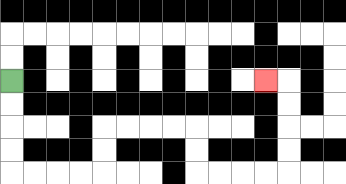{'start': '[0, 3]', 'end': '[11, 3]', 'path_directions': 'D,D,D,D,R,R,R,R,U,U,R,R,R,R,D,D,R,R,R,R,U,U,U,U,L', 'path_coordinates': '[[0, 3], [0, 4], [0, 5], [0, 6], [0, 7], [1, 7], [2, 7], [3, 7], [4, 7], [4, 6], [4, 5], [5, 5], [6, 5], [7, 5], [8, 5], [8, 6], [8, 7], [9, 7], [10, 7], [11, 7], [12, 7], [12, 6], [12, 5], [12, 4], [12, 3], [11, 3]]'}